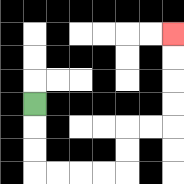{'start': '[1, 4]', 'end': '[7, 1]', 'path_directions': 'D,D,D,R,R,R,R,U,U,R,R,U,U,U,U', 'path_coordinates': '[[1, 4], [1, 5], [1, 6], [1, 7], [2, 7], [3, 7], [4, 7], [5, 7], [5, 6], [5, 5], [6, 5], [7, 5], [7, 4], [7, 3], [7, 2], [7, 1]]'}